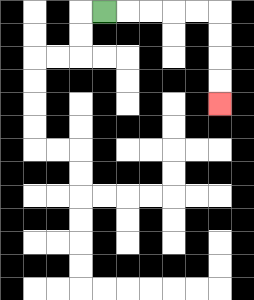{'start': '[4, 0]', 'end': '[9, 4]', 'path_directions': 'R,R,R,R,R,D,D,D,D', 'path_coordinates': '[[4, 0], [5, 0], [6, 0], [7, 0], [8, 0], [9, 0], [9, 1], [9, 2], [9, 3], [9, 4]]'}